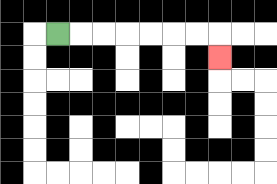{'start': '[2, 1]', 'end': '[9, 2]', 'path_directions': 'R,R,R,R,R,R,R,D', 'path_coordinates': '[[2, 1], [3, 1], [4, 1], [5, 1], [6, 1], [7, 1], [8, 1], [9, 1], [9, 2]]'}